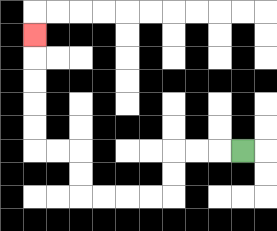{'start': '[10, 6]', 'end': '[1, 1]', 'path_directions': 'L,L,L,D,D,L,L,L,L,U,U,L,L,U,U,U,U,U', 'path_coordinates': '[[10, 6], [9, 6], [8, 6], [7, 6], [7, 7], [7, 8], [6, 8], [5, 8], [4, 8], [3, 8], [3, 7], [3, 6], [2, 6], [1, 6], [1, 5], [1, 4], [1, 3], [1, 2], [1, 1]]'}